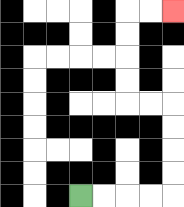{'start': '[3, 8]', 'end': '[7, 0]', 'path_directions': 'R,R,R,R,U,U,U,U,L,L,U,U,U,U,R,R', 'path_coordinates': '[[3, 8], [4, 8], [5, 8], [6, 8], [7, 8], [7, 7], [7, 6], [7, 5], [7, 4], [6, 4], [5, 4], [5, 3], [5, 2], [5, 1], [5, 0], [6, 0], [7, 0]]'}